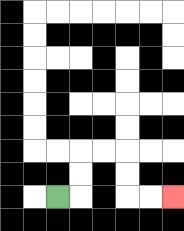{'start': '[2, 8]', 'end': '[7, 8]', 'path_directions': 'R,U,U,R,R,D,D,R,R', 'path_coordinates': '[[2, 8], [3, 8], [3, 7], [3, 6], [4, 6], [5, 6], [5, 7], [5, 8], [6, 8], [7, 8]]'}